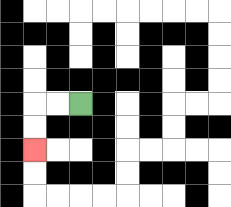{'start': '[3, 4]', 'end': '[1, 6]', 'path_directions': 'L,L,D,D', 'path_coordinates': '[[3, 4], [2, 4], [1, 4], [1, 5], [1, 6]]'}